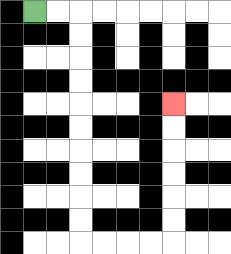{'start': '[1, 0]', 'end': '[7, 4]', 'path_directions': 'R,R,D,D,D,D,D,D,D,D,D,D,R,R,R,R,U,U,U,U,U,U', 'path_coordinates': '[[1, 0], [2, 0], [3, 0], [3, 1], [3, 2], [3, 3], [3, 4], [3, 5], [3, 6], [3, 7], [3, 8], [3, 9], [3, 10], [4, 10], [5, 10], [6, 10], [7, 10], [7, 9], [7, 8], [7, 7], [7, 6], [7, 5], [7, 4]]'}